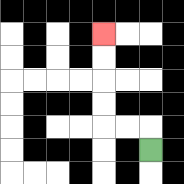{'start': '[6, 6]', 'end': '[4, 1]', 'path_directions': 'U,L,L,U,U,U,U', 'path_coordinates': '[[6, 6], [6, 5], [5, 5], [4, 5], [4, 4], [4, 3], [4, 2], [4, 1]]'}